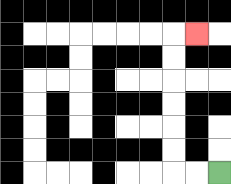{'start': '[9, 7]', 'end': '[8, 1]', 'path_directions': 'L,L,U,U,U,U,U,U,R', 'path_coordinates': '[[9, 7], [8, 7], [7, 7], [7, 6], [7, 5], [7, 4], [7, 3], [7, 2], [7, 1], [8, 1]]'}